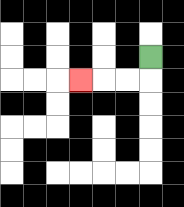{'start': '[6, 2]', 'end': '[3, 3]', 'path_directions': 'D,L,L,L', 'path_coordinates': '[[6, 2], [6, 3], [5, 3], [4, 3], [3, 3]]'}